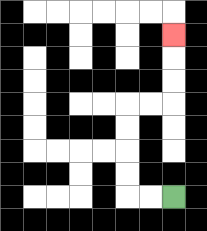{'start': '[7, 8]', 'end': '[7, 1]', 'path_directions': 'L,L,U,U,U,U,R,R,U,U,U', 'path_coordinates': '[[7, 8], [6, 8], [5, 8], [5, 7], [5, 6], [5, 5], [5, 4], [6, 4], [7, 4], [7, 3], [7, 2], [7, 1]]'}